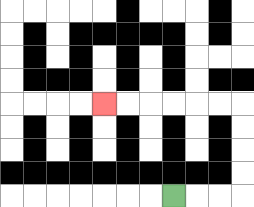{'start': '[7, 8]', 'end': '[4, 4]', 'path_directions': 'R,R,R,U,U,U,U,L,L,L,L,L,L', 'path_coordinates': '[[7, 8], [8, 8], [9, 8], [10, 8], [10, 7], [10, 6], [10, 5], [10, 4], [9, 4], [8, 4], [7, 4], [6, 4], [5, 4], [4, 4]]'}